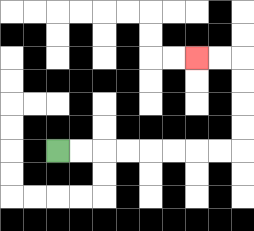{'start': '[2, 6]', 'end': '[8, 2]', 'path_directions': 'R,R,R,R,R,R,R,R,U,U,U,U,L,L', 'path_coordinates': '[[2, 6], [3, 6], [4, 6], [5, 6], [6, 6], [7, 6], [8, 6], [9, 6], [10, 6], [10, 5], [10, 4], [10, 3], [10, 2], [9, 2], [8, 2]]'}